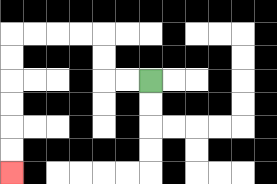{'start': '[6, 3]', 'end': '[0, 7]', 'path_directions': 'L,L,U,U,L,L,L,L,D,D,D,D,D,D', 'path_coordinates': '[[6, 3], [5, 3], [4, 3], [4, 2], [4, 1], [3, 1], [2, 1], [1, 1], [0, 1], [0, 2], [0, 3], [0, 4], [0, 5], [0, 6], [0, 7]]'}